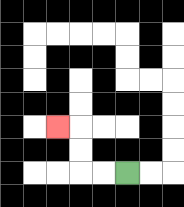{'start': '[5, 7]', 'end': '[2, 5]', 'path_directions': 'L,L,U,U,L', 'path_coordinates': '[[5, 7], [4, 7], [3, 7], [3, 6], [3, 5], [2, 5]]'}